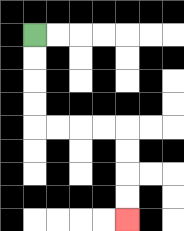{'start': '[1, 1]', 'end': '[5, 9]', 'path_directions': 'D,D,D,D,R,R,R,R,D,D,D,D', 'path_coordinates': '[[1, 1], [1, 2], [1, 3], [1, 4], [1, 5], [2, 5], [3, 5], [4, 5], [5, 5], [5, 6], [5, 7], [5, 8], [5, 9]]'}